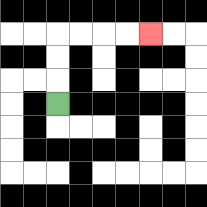{'start': '[2, 4]', 'end': '[6, 1]', 'path_directions': 'U,U,U,R,R,R,R', 'path_coordinates': '[[2, 4], [2, 3], [2, 2], [2, 1], [3, 1], [4, 1], [5, 1], [6, 1]]'}